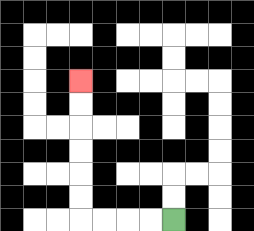{'start': '[7, 9]', 'end': '[3, 3]', 'path_directions': 'L,L,L,L,U,U,U,U,U,U', 'path_coordinates': '[[7, 9], [6, 9], [5, 9], [4, 9], [3, 9], [3, 8], [3, 7], [3, 6], [3, 5], [3, 4], [3, 3]]'}